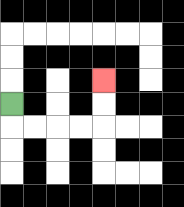{'start': '[0, 4]', 'end': '[4, 3]', 'path_directions': 'D,R,R,R,R,U,U', 'path_coordinates': '[[0, 4], [0, 5], [1, 5], [2, 5], [3, 5], [4, 5], [4, 4], [4, 3]]'}